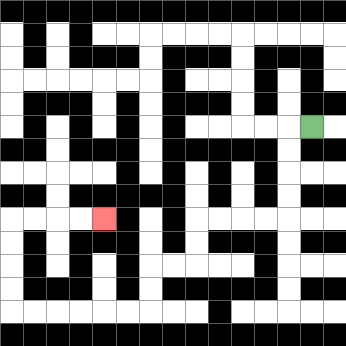{'start': '[13, 5]', 'end': '[4, 9]', 'path_directions': 'L,D,D,D,D,L,L,L,L,D,D,L,L,D,D,L,L,L,L,L,L,U,U,U,U,R,R,R,R', 'path_coordinates': '[[13, 5], [12, 5], [12, 6], [12, 7], [12, 8], [12, 9], [11, 9], [10, 9], [9, 9], [8, 9], [8, 10], [8, 11], [7, 11], [6, 11], [6, 12], [6, 13], [5, 13], [4, 13], [3, 13], [2, 13], [1, 13], [0, 13], [0, 12], [0, 11], [0, 10], [0, 9], [1, 9], [2, 9], [3, 9], [4, 9]]'}